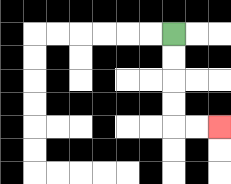{'start': '[7, 1]', 'end': '[9, 5]', 'path_directions': 'D,D,D,D,R,R', 'path_coordinates': '[[7, 1], [7, 2], [7, 3], [7, 4], [7, 5], [8, 5], [9, 5]]'}